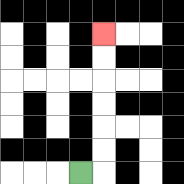{'start': '[3, 7]', 'end': '[4, 1]', 'path_directions': 'R,U,U,U,U,U,U', 'path_coordinates': '[[3, 7], [4, 7], [4, 6], [4, 5], [4, 4], [4, 3], [4, 2], [4, 1]]'}